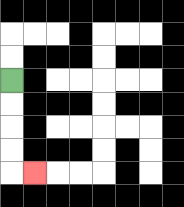{'start': '[0, 3]', 'end': '[1, 7]', 'path_directions': 'D,D,D,D,R', 'path_coordinates': '[[0, 3], [0, 4], [0, 5], [0, 6], [0, 7], [1, 7]]'}